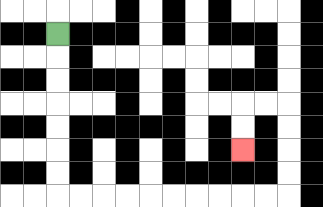{'start': '[2, 1]', 'end': '[10, 6]', 'path_directions': 'D,D,D,D,D,D,D,R,R,R,R,R,R,R,R,R,R,U,U,U,U,L,L,D,D', 'path_coordinates': '[[2, 1], [2, 2], [2, 3], [2, 4], [2, 5], [2, 6], [2, 7], [2, 8], [3, 8], [4, 8], [5, 8], [6, 8], [7, 8], [8, 8], [9, 8], [10, 8], [11, 8], [12, 8], [12, 7], [12, 6], [12, 5], [12, 4], [11, 4], [10, 4], [10, 5], [10, 6]]'}